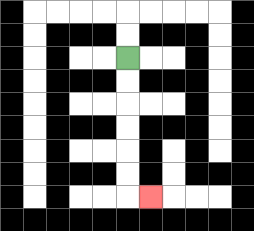{'start': '[5, 2]', 'end': '[6, 8]', 'path_directions': 'D,D,D,D,D,D,R', 'path_coordinates': '[[5, 2], [5, 3], [5, 4], [5, 5], [5, 6], [5, 7], [5, 8], [6, 8]]'}